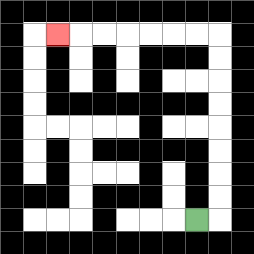{'start': '[8, 9]', 'end': '[2, 1]', 'path_directions': 'R,U,U,U,U,U,U,U,U,L,L,L,L,L,L,L', 'path_coordinates': '[[8, 9], [9, 9], [9, 8], [9, 7], [9, 6], [9, 5], [9, 4], [9, 3], [9, 2], [9, 1], [8, 1], [7, 1], [6, 1], [5, 1], [4, 1], [3, 1], [2, 1]]'}